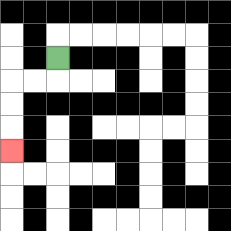{'start': '[2, 2]', 'end': '[0, 6]', 'path_directions': 'D,L,L,D,D,D', 'path_coordinates': '[[2, 2], [2, 3], [1, 3], [0, 3], [0, 4], [0, 5], [0, 6]]'}